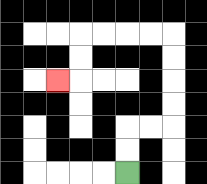{'start': '[5, 7]', 'end': '[2, 3]', 'path_directions': 'U,U,R,R,U,U,U,U,L,L,L,L,D,D,L', 'path_coordinates': '[[5, 7], [5, 6], [5, 5], [6, 5], [7, 5], [7, 4], [7, 3], [7, 2], [7, 1], [6, 1], [5, 1], [4, 1], [3, 1], [3, 2], [3, 3], [2, 3]]'}